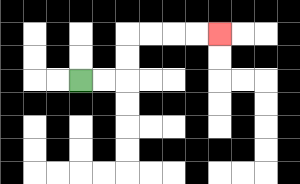{'start': '[3, 3]', 'end': '[9, 1]', 'path_directions': 'R,R,U,U,R,R,R,R', 'path_coordinates': '[[3, 3], [4, 3], [5, 3], [5, 2], [5, 1], [6, 1], [7, 1], [8, 1], [9, 1]]'}